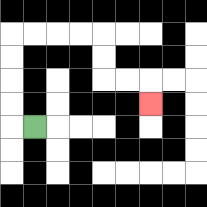{'start': '[1, 5]', 'end': '[6, 4]', 'path_directions': 'L,U,U,U,U,R,R,R,R,D,D,R,R,D', 'path_coordinates': '[[1, 5], [0, 5], [0, 4], [0, 3], [0, 2], [0, 1], [1, 1], [2, 1], [3, 1], [4, 1], [4, 2], [4, 3], [5, 3], [6, 3], [6, 4]]'}